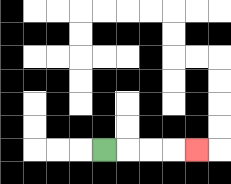{'start': '[4, 6]', 'end': '[8, 6]', 'path_directions': 'R,R,R,R', 'path_coordinates': '[[4, 6], [5, 6], [6, 6], [7, 6], [8, 6]]'}